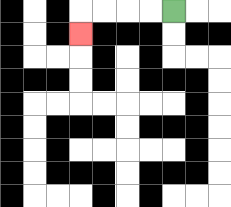{'start': '[7, 0]', 'end': '[3, 1]', 'path_directions': 'L,L,L,L,D', 'path_coordinates': '[[7, 0], [6, 0], [5, 0], [4, 0], [3, 0], [3, 1]]'}